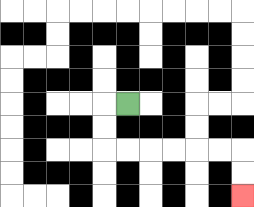{'start': '[5, 4]', 'end': '[10, 8]', 'path_directions': 'L,D,D,R,R,R,R,R,R,D,D', 'path_coordinates': '[[5, 4], [4, 4], [4, 5], [4, 6], [5, 6], [6, 6], [7, 6], [8, 6], [9, 6], [10, 6], [10, 7], [10, 8]]'}